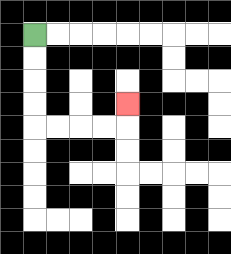{'start': '[1, 1]', 'end': '[5, 4]', 'path_directions': 'D,D,D,D,R,R,R,R,U', 'path_coordinates': '[[1, 1], [1, 2], [1, 3], [1, 4], [1, 5], [2, 5], [3, 5], [4, 5], [5, 5], [5, 4]]'}